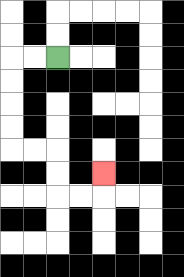{'start': '[2, 2]', 'end': '[4, 7]', 'path_directions': 'L,L,D,D,D,D,R,R,D,D,R,R,U', 'path_coordinates': '[[2, 2], [1, 2], [0, 2], [0, 3], [0, 4], [0, 5], [0, 6], [1, 6], [2, 6], [2, 7], [2, 8], [3, 8], [4, 8], [4, 7]]'}